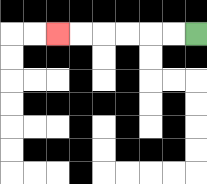{'start': '[8, 1]', 'end': '[2, 1]', 'path_directions': 'L,L,L,L,L,L', 'path_coordinates': '[[8, 1], [7, 1], [6, 1], [5, 1], [4, 1], [3, 1], [2, 1]]'}